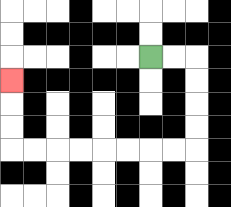{'start': '[6, 2]', 'end': '[0, 3]', 'path_directions': 'R,R,D,D,D,D,L,L,L,L,L,L,L,L,U,U,U', 'path_coordinates': '[[6, 2], [7, 2], [8, 2], [8, 3], [8, 4], [8, 5], [8, 6], [7, 6], [6, 6], [5, 6], [4, 6], [3, 6], [2, 6], [1, 6], [0, 6], [0, 5], [0, 4], [0, 3]]'}